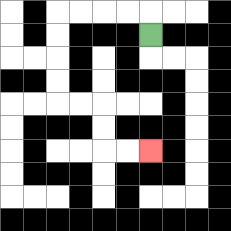{'start': '[6, 1]', 'end': '[6, 6]', 'path_directions': 'U,L,L,L,L,D,D,D,D,R,R,D,D,R,R', 'path_coordinates': '[[6, 1], [6, 0], [5, 0], [4, 0], [3, 0], [2, 0], [2, 1], [2, 2], [2, 3], [2, 4], [3, 4], [4, 4], [4, 5], [4, 6], [5, 6], [6, 6]]'}